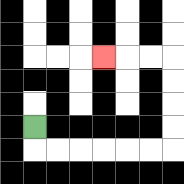{'start': '[1, 5]', 'end': '[4, 2]', 'path_directions': 'D,R,R,R,R,R,R,U,U,U,U,L,L,L', 'path_coordinates': '[[1, 5], [1, 6], [2, 6], [3, 6], [4, 6], [5, 6], [6, 6], [7, 6], [7, 5], [7, 4], [7, 3], [7, 2], [6, 2], [5, 2], [4, 2]]'}